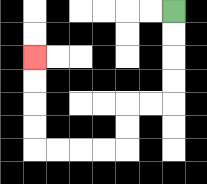{'start': '[7, 0]', 'end': '[1, 2]', 'path_directions': 'D,D,D,D,L,L,D,D,L,L,L,L,U,U,U,U', 'path_coordinates': '[[7, 0], [7, 1], [7, 2], [7, 3], [7, 4], [6, 4], [5, 4], [5, 5], [5, 6], [4, 6], [3, 6], [2, 6], [1, 6], [1, 5], [1, 4], [1, 3], [1, 2]]'}